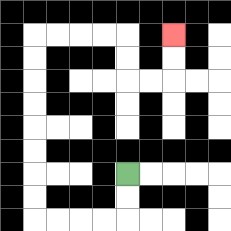{'start': '[5, 7]', 'end': '[7, 1]', 'path_directions': 'D,D,L,L,L,L,U,U,U,U,U,U,U,U,R,R,R,R,D,D,R,R,U,U', 'path_coordinates': '[[5, 7], [5, 8], [5, 9], [4, 9], [3, 9], [2, 9], [1, 9], [1, 8], [1, 7], [1, 6], [1, 5], [1, 4], [1, 3], [1, 2], [1, 1], [2, 1], [3, 1], [4, 1], [5, 1], [5, 2], [5, 3], [6, 3], [7, 3], [7, 2], [7, 1]]'}